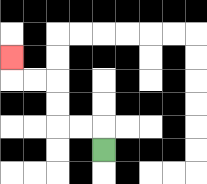{'start': '[4, 6]', 'end': '[0, 2]', 'path_directions': 'U,L,L,U,U,L,L,U', 'path_coordinates': '[[4, 6], [4, 5], [3, 5], [2, 5], [2, 4], [2, 3], [1, 3], [0, 3], [0, 2]]'}